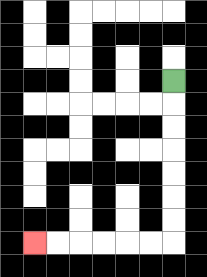{'start': '[7, 3]', 'end': '[1, 10]', 'path_directions': 'D,D,D,D,D,D,D,L,L,L,L,L,L', 'path_coordinates': '[[7, 3], [7, 4], [7, 5], [7, 6], [7, 7], [7, 8], [7, 9], [7, 10], [6, 10], [5, 10], [4, 10], [3, 10], [2, 10], [1, 10]]'}